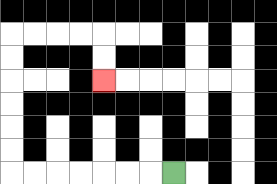{'start': '[7, 7]', 'end': '[4, 3]', 'path_directions': 'L,L,L,L,L,L,L,U,U,U,U,U,U,R,R,R,R,D,D', 'path_coordinates': '[[7, 7], [6, 7], [5, 7], [4, 7], [3, 7], [2, 7], [1, 7], [0, 7], [0, 6], [0, 5], [0, 4], [0, 3], [0, 2], [0, 1], [1, 1], [2, 1], [3, 1], [4, 1], [4, 2], [4, 3]]'}